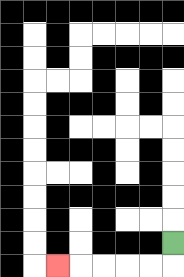{'start': '[7, 10]', 'end': '[2, 11]', 'path_directions': 'D,L,L,L,L,L', 'path_coordinates': '[[7, 10], [7, 11], [6, 11], [5, 11], [4, 11], [3, 11], [2, 11]]'}